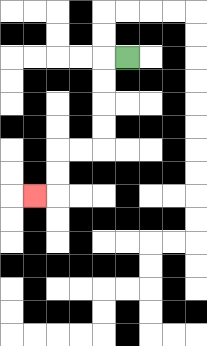{'start': '[5, 2]', 'end': '[1, 8]', 'path_directions': 'L,D,D,D,D,L,L,D,D,L', 'path_coordinates': '[[5, 2], [4, 2], [4, 3], [4, 4], [4, 5], [4, 6], [3, 6], [2, 6], [2, 7], [2, 8], [1, 8]]'}